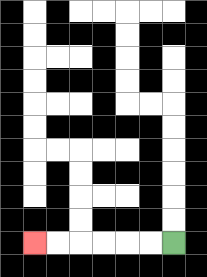{'start': '[7, 10]', 'end': '[1, 10]', 'path_directions': 'L,L,L,L,L,L', 'path_coordinates': '[[7, 10], [6, 10], [5, 10], [4, 10], [3, 10], [2, 10], [1, 10]]'}